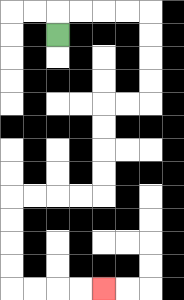{'start': '[2, 1]', 'end': '[4, 12]', 'path_directions': 'U,R,R,R,R,D,D,D,D,L,L,D,D,D,D,L,L,L,L,D,D,D,D,R,R,R,R', 'path_coordinates': '[[2, 1], [2, 0], [3, 0], [4, 0], [5, 0], [6, 0], [6, 1], [6, 2], [6, 3], [6, 4], [5, 4], [4, 4], [4, 5], [4, 6], [4, 7], [4, 8], [3, 8], [2, 8], [1, 8], [0, 8], [0, 9], [0, 10], [0, 11], [0, 12], [1, 12], [2, 12], [3, 12], [4, 12]]'}